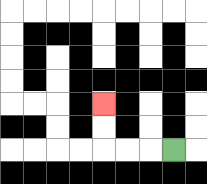{'start': '[7, 6]', 'end': '[4, 4]', 'path_directions': 'L,L,L,U,U', 'path_coordinates': '[[7, 6], [6, 6], [5, 6], [4, 6], [4, 5], [4, 4]]'}